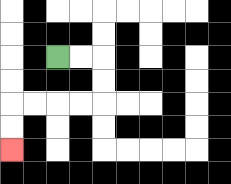{'start': '[2, 2]', 'end': '[0, 6]', 'path_directions': 'R,R,D,D,L,L,L,L,D,D', 'path_coordinates': '[[2, 2], [3, 2], [4, 2], [4, 3], [4, 4], [3, 4], [2, 4], [1, 4], [0, 4], [0, 5], [0, 6]]'}